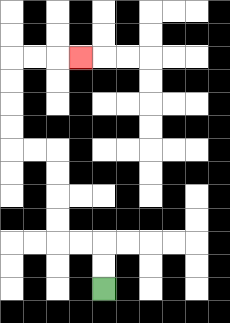{'start': '[4, 12]', 'end': '[3, 2]', 'path_directions': 'U,U,L,L,U,U,U,U,L,L,U,U,U,U,R,R,R', 'path_coordinates': '[[4, 12], [4, 11], [4, 10], [3, 10], [2, 10], [2, 9], [2, 8], [2, 7], [2, 6], [1, 6], [0, 6], [0, 5], [0, 4], [0, 3], [0, 2], [1, 2], [2, 2], [3, 2]]'}